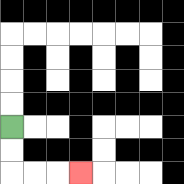{'start': '[0, 5]', 'end': '[3, 7]', 'path_directions': 'D,D,R,R,R', 'path_coordinates': '[[0, 5], [0, 6], [0, 7], [1, 7], [2, 7], [3, 7]]'}